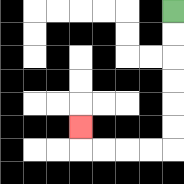{'start': '[7, 0]', 'end': '[3, 5]', 'path_directions': 'D,D,D,D,D,D,L,L,L,L,U', 'path_coordinates': '[[7, 0], [7, 1], [7, 2], [7, 3], [7, 4], [7, 5], [7, 6], [6, 6], [5, 6], [4, 6], [3, 6], [3, 5]]'}